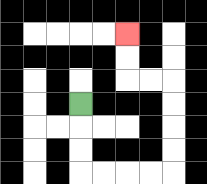{'start': '[3, 4]', 'end': '[5, 1]', 'path_directions': 'D,D,D,R,R,R,R,U,U,U,U,L,L,U,U', 'path_coordinates': '[[3, 4], [3, 5], [3, 6], [3, 7], [4, 7], [5, 7], [6, 7], [7, 7], [7, 6], [7, 5], [7, 4], [7, 3], [6, 3], [5, 3], [5, 2], [5, 1]]'}